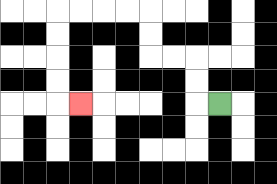{'start': '[9, 4]', 'end': '[3, 4]', 'path_directions': 'L,U,U,L,L,U,U,L,L,L,L,D,D,D,D,R', 'path_coordinates': '[[9, 4], [8, 4], [8, 3], [8, 2], [7, 2], [6, 2], [6, 1], [6, 0], [5, 0], [4, 0], [3, 0], [2, 0], [2, 1], [2, 2], [2, 3], [2, 4], [3, 4]]'}